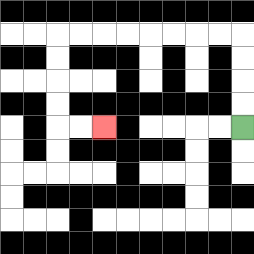{'start': '[10, 5]', 'end': '[4, 5]', 'path_directions': 'U,U,U,U,L,L,L,L,L,L,L,L,D,D,D,D,R,R', 'path_coordinates': '[[10, 5], [10, 4], [10, 3], [10, 2], [10, 1], [9, 1], [8, 1], [7, 1], [6, 1], [5, 1], [4, 1], [3, 1], [2, 1], [2, 2], [2, 3], [2, 4], [2, 5], [3, 5], [4, 5]]'}